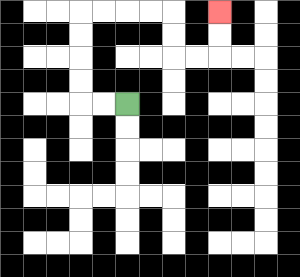{'start': '[5, 4]', 'end': '[9, 0]', 'path_directions': 'L,L,U,U,U,U,R,R,R,R,D,D,R,R,U,U', 'path_coordinates': '[[5, 4], [4, 4], [3, 4], [3, 3], [3, 2], [3, 1], [3, 0], [4, 0], [5, 0], [6, 0], [7, 0], [7, 1], [7, 2], [8, 2], [9, 2], [9, 1], [9, 0]]'}